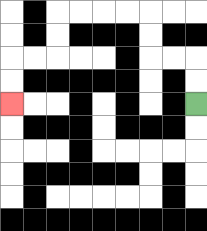{'start': '[8, 4]', 'end': '[0, 4]', 'path_directions': 'U,U,L,L,U,U,L,L,L,L,D,D,L,L,D,D', 'path_coordinates': '[[8, 4], [8, 3], [8, 2], [7, 2], [6, 2], [6, 1], [6, 0], [5, 0], [4, 0], [3, 0], [2, 0], [2, 1], [2, 2], [1, 2], [0, 2], [0, 3], [0, 4]]'}